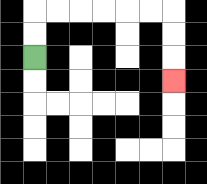{'start': '[1, 2]', 'end': '[7, 3]', 'path_directions': 'U,U,R,R,R,R,R,R,D,D,D', 'path_coordinates': '[[1, 2], [1, 1], [1, 0], [2, 0], [3, 0], [4, 0], [5, 0], [6, 0], [7, 0], [7, 1], [7, 2], [7, 3]]'}